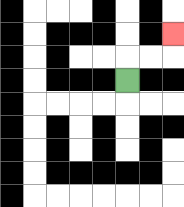{'start': '[5, 3]', 'end': '[7, 1]', 'path_directions': 'U,R,R,U', 'path_coordinates': '[[5, 3], [5, 2], [6, 2], [7, 2], [7, 1]]'}